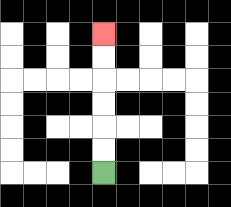{'start': '[4, 7]', 'end': '[4, 1]', 'path_directions': 'U,U,U,U,U,U', 'path_coordinates': '[[4, 7], [4, 6], [4, 5], [4, 4], [4, 3], [4, 2], [4, 1]]'}